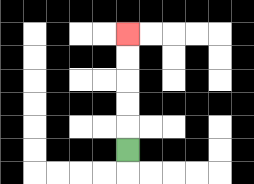{'start': '[5, 6]', 'end': '[5, 1]', 'path_directions': 'U,U,U,U,U', 'path_coordinates': '[[5, 6], [5, 5], [5, 4], [5, 3], [5, 2], [5, 1]]'}